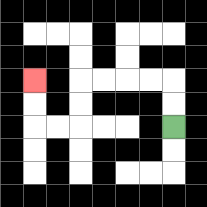{'start': '[7, 5]', 'end': '[1, 3]', 'path_directions': 'U,U,L,L,L,L,D,D,L,L,U,U', 'path_coordinates': '[[7, 5], [7, 4], [7, 3], [6, 3], [5, 3], [4, 3], [3, 3], [3, 4], [3, 5], [2, 5], [1, 5], [1, 4], [1, 3]]'}